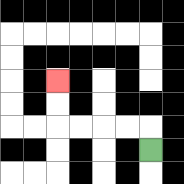{'start': '[6, 6]', 'end': '[2, 3]', 'path_directions': 'U,L,L,L,L,U,U', 'path_coordinates': '[[6, 6], [6, 5], [5, 5], [4, 5], [3, 5], [2, 5], [2, 4], [2, 3]]'}